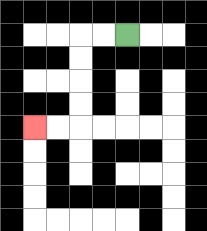{'start': '[5, 1]', 'end': '[1, 5]', 'path_directions': 'L,L,D,D,D,D,L,L', 'path_coordinates': '[[5, 1], [4, 1], [3, 1], [3, 2], [3, 3], [3, 4], [3, 5], [2, 5], [1, 5]]'}